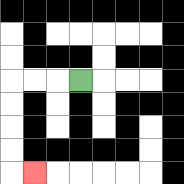{'start': '[3, 3]', 'end': '[1, 7]', 'path_directions': 'L,L,L,D,D,D,D,R', 'path_coordinates': '[[3, 3], [2, 3], [1, 3], [0, 3], [0, 4], [0, 5], [0, 6], [0, 7], [1, 7]]'}